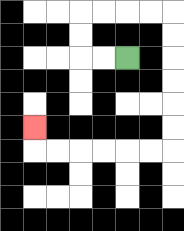{'start': '[5, 2]', 'end': '[1, 5]', 'path_directions': 'L,L,U,U,R,R,R,R,D,D,D,D,D,D,L,L,L,L,L,L,U', 'path_coordinates': '[[5, 2], [4, 2], [3, 2], [3, 1], [3, 0], [4, 0], [5, 0], [6, 0], [7, 0], [7, 1], [7, 2], [7, 3], [7, 4], [7, 5], [7, 6], [6, 6], [5, 6], [4, 6], [3, 6], [2, 6], [1, 6], [1, 5]]'}